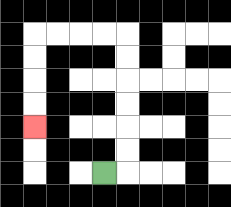{'start': '[4, 7]', 'end': '[1, 5]', 'path_directions': 'R,U,U,U,U,U,U,L,L,L,L,D,D,D,D', 'path_coordinates': '[[4, 7], [5, 7], [5, 6], [5, 5], [5, 4], [5, 3], [5, 2], [5, 1], [4, 1], [3, 1], [2, 1], [1, 1], [1, 2], [1, 3], [1, 4], [1, 5]]'}